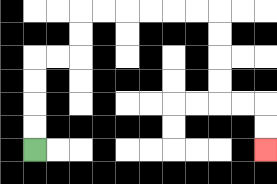{'start': '[1, 6]', 'end': '[11, 6]', 'path_directions': 'U,U,U,U,R,R,U,U,R,R,R,R,R,R,D,D,D,D,R,R,D,D', 'path_coordinates': '[[1, 6], [1, 5], [1, 4], [1, 3], [1, 2], [2, 2], [3, 2], [3, 1], [3, 0], [4, 0], [5, 0], [6, 0], [7, 0], [8, 0], [9, 0], [9, 1], [9, 2], [9, 3], [9, 4], [10, 4], [11, 4], [11, 5], [11, 6]]'}